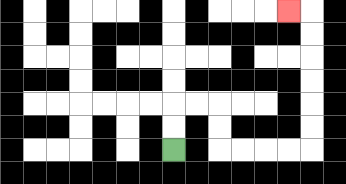{'start': '[7, 6]', 'end': '[12, 0]', 'path_directions': 'U,U,R,R,D,D,R,R,R,R,U,U,U,U,U,U,L', 'path_coordinates': '[[7, 6], [7, 5], [7, 4], [8, 4], [9, 4], [9, 5], [9, 6], [10, 6], [11, 6], [12, 6], [13, 6], [13, 5], [13, 4], [13, 3], [13, 2], [13, 1], [13, 0], [12, 0]]'}